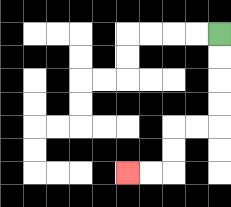{'start': '[9, 1]', 'end': '[5, 7]', 'path_directions': 'D,D,D,D,L,L,D,D,L,L', 'path_coordinates': '[[9, 1], [9, 2], [9, 3], [9, 4], [9, 5], [8, 5], [7, 5], [7, 6], [7, 7], [6, 7], [5, 7]]'}